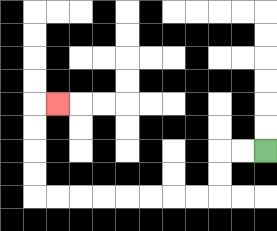{'start': '[11, 6]', 'end': '[2, 4]', 'path_directions': 'L,L,D,D,L,L,L,L,L,L,L,L,U,U,U,U,R', 'path_coordinates': '[[11, 6], [10, 6], [9, 6], [9, 7], [9, 8], [8, 8], [7, 8], [6, 8], [5, 8], [4, 8], [3, 8], [2, 8], [1, 8], [1, 7], [1, 6], [1, 5], [1, 4], [2, 4]]'}